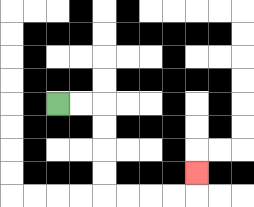{'start': '[2, 4]', 'end': '[8, 7]', 'path_directions': 'R,R,D,D,D,D,R,R,R,R,U', 'path_coordinates': '[[2, 4], [3, 4], [4, 4], [4, 5], [4, 6], [4, 7], [4, 8], [5, 8], [6, 8], [7, 8], [8, 8], [8, 7]]'}